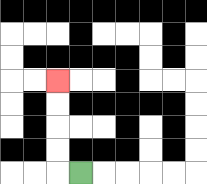{'start': '[3, 7]', 'end': '[2, 3]', 'path_directions': 'L,U,U,U,U', 'path_coordinates': '[[3, 7], [2, 7], [2, 6], [2, 5], [2, 4], [2, 3]]'}